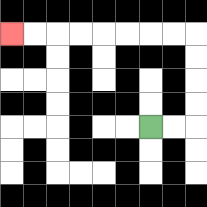{'start': '[6, 5]', 'end': '[0, 1]', 'path_directions': 'R,R,U,U,U,U,L,L,L,L,L,L,L,L', 'path_coordinates': '[[6, 5], [7, 5], [8, 5], [8, 4], [8, 3], [8, 2], [8, 1], [7, 1], [6, 1], [5, 1], [4, 1], [3, 1], [2, 1], [1, 1], [0, 1]]'}